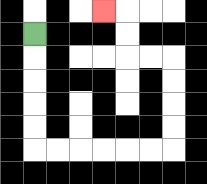{'start': '[1, 1]', 'end': '[4, 0]', 'path_directions': 'D,D,D,D,D,R,R,R,R,R,R,U,U,U,U,L,L,U,U,L', 'path_coordinates': '[[1, 1], [1, 2], [1, 3], [1, 4], [1, 5], [1, 6], [2, 6], [3, 6], [4, 6], [5, 6], [6, 6], [7, 6], [7, 5], [7, 4], [7, 3], [7, 2], [6, 2], [5, 2], [5, 1], [5, 0], [4, 0]]'}